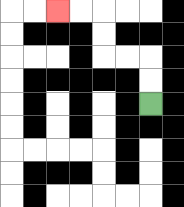{'start': '[6, 4]', 'end': '[2, 0]', 'path_directions': 'U,U,L,L,U,U,L,L', 'path_coordinates': '[[6, 4], [6, 3], [6, 2], [5, 2], [4, 2], [4, 1], [4, 0], [3, 0], [2, 0]]'}